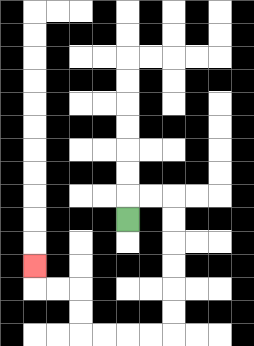{'start': '[5, 9]', 'end': '[1, 11]', 'path_directions': 'U,R,R,D,D,D,D,D,D,L,L,L,L,U,U,L,L,U', 'path_coordinates': '[[5, 9], [5, 8], [6, 8], [7, 8], [7, 9], [7, 10], [7, 11], [7, 12], [7, 13], [7, 14], [6, 14], [5, 14], [4, 14], [3, 14], [3, 13], [3, 12], [2, 12], [1, 12], [1, 11]]'}